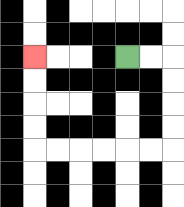{'start': '[5, 2]', 'end': '[1, 2]', 'path_directions': 'R,R,D,D,D,D,L,L,L,L,L,L,U,U,U,U', 'path_coordinates': '[[5, 2], [6, 2], [7, 2], [7, 3], [7, 4], [7, 5], [7, 6], [6, 6], [5, 6], [4, 6], [3, 6], [2, 6], [1, 6], [1, 5], [1, 4], [1, 3], [1, 2]]'}